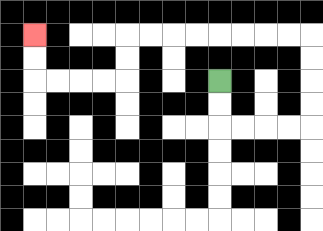{'start': '[9, 3]', 'end': '[1, 1]', 'path_directions': 'D,D,R,R,R,R,U,U,U,U,L,L,L,L,L,L,L,L,D,D,L,L,L,L,U,U', 'path_coordinates': '[[9, 3], [9, 4], [9, 5], [10, 5], [11, 5], [12, 5], [13, 5], [13, 4], [13, 3], [13, 2], [13, 1], [12, 1], [11, 1], [10, 1], [9, 1], [8, 1], [7, 1], [6, 1], [5, 1], [5, 2], [5, 3], [4, 3], [3, 3], [2, 3], [1, 3], [1, 2], [1, 1]]'}